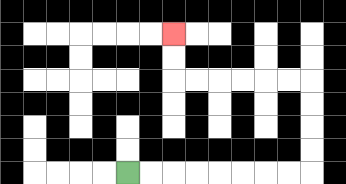{'start': '[5, 7]', 'end': '[7, 1]', 'path_directions': 'R,R,R,R,R,R,R,R,U,U,U,U,L,L,L,L,L,L,U,U', 'path_coordinates': '[[5, 7], [6, 7], [7, 7], [8, 7], [9, 7], [10, 7], [11, 7], [12, 7], [13, 7], [13, 6], [13, 5], [13, 4], [13, 3], [12, 3], [11, 3], [10, 3], [9, 3], [8, 3], [7, 3], [7, 2], [7, 1]]'}